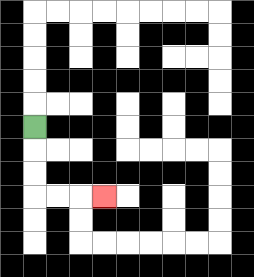{'start': '[1, 5]', 'end': '[4, 8]', 'path_directions': 'D,D,D,R,R,R', 'path_coordinates': '[[1, 5], [1, 6], [1, 7], [1, 8], [2, 8], [3, 8], [4, 8]]'}